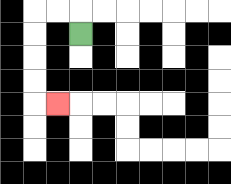{'start': '[3, 1]', 'end': '[2, 4]', 'path_directions': 'U,L,L,D,D,D,D,R', 'path_coordinates': '[[3, 1], [3, 0], [2, 0], [1, 0], [1, 1], [1, 2], [1, 3], [1, 4], [2, 4]]'}